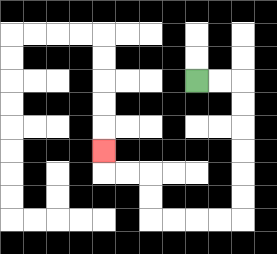{'start': '[8, 3]', 'end': '[4, 6]', 'path_directions': 'R,R,D,D,D,D,D,D,L,L,L,L,U,U,L,L,U', 'path_coordinates': '[[8, 3], [9, 3], [10, 3], [10, 4], [10, 5], [10, 6], [10, 7], [10, 8], [10, 9], [9, 9], [8, 9], [7, 9], [6, 9], [6, 8], [6, 7], [5, 7], [4, 7], [4, 6]]'}